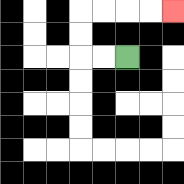{'start': '[5, 2]', 'end': '[7, 0]', 'path_directions': 'L,L,U,U,R,R,R,R', 'path_coordinates': '[[5, 2], [4, 2], [3, 2], [3, 1], [3, 0], [4, 0], [5, 0], [6, 0], [7, 0]]'}